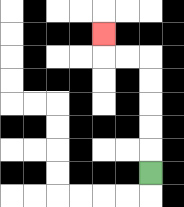{'start': '[6, 7]', 'end': '[4, 1]', 'path_directions': 'U,U,U,U,U,L,L,U', 'path_coordinates': '[[6, 7], [6, 6], [6, 5], [6, 4], [6, 3], [6, 2], [5, 2], [4, 2], [4, 1]]'}